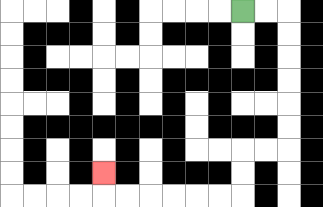{'start': '[10, 0]', 'end': '[4, 7]', 'path_directions': 'R,R,D,D,D,D,D,D,L,L,D,D,L,L,L,L,L,L,U', 'path_coordinates': '[[10, 0], [11, 0], [12, 0], [12, 1], [12, 2], [12, 3], [12, 4], [12, 5], [12, 6], [11, 6], [10, 6], [10, 7], [10, 8], [9, 8], [8, 8], [7, 8], [6, 8], [5, 8], [4, 8], [4, 7]]'}